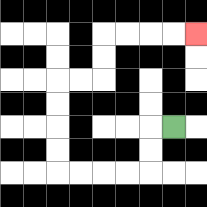{'start': '[7, 5]', 'end': '[8, 1]', 'path_directions': 'L,D,D,L,L,L,L,U,U,U,U,R,R,U,U,R,R,R,R', 'path_coordinates': '[[7, 5], [6, 5], [6, 6], [6, 7], [5, 7], [4, 7], [3, 7], [2, 7], [2, 6], [2, 5], [2, 4], [2, 3], [3, 3], [4, 3], [4, 2], [4, 1], [5, 1], [6, 1], [7, 1], [8, 1]]'}